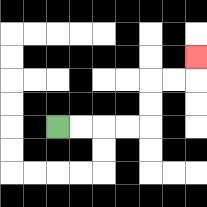{'start': '[2, 5]', 'end': '[8, 2]', 'path_directions': 'R,R,R,R,U,U,R,R,U', 'path_coordinates': '[[2, 5], [3, 5], [4, 5], [5, 5], [6, 5], [6, 4], [6, 3], [7, 3], [8, 3], [8, 2]]'}